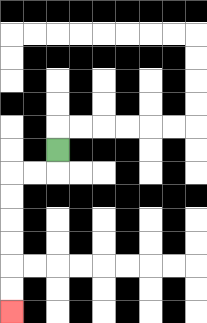{'start': '[2, 6]', 'end': '[0, 13]', 'path_directions': 'D,L,L,D,D,D,D,D,D', 'path_coordinates': '[[2, 6], [2, 7], [1, 7], [0, 7], [0, 8], [0, 9], [0, 10], [0, 11], [0, 12], [0, 13]]'}